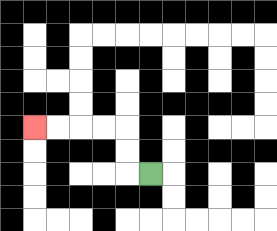{'start': '[6, 7]', 'end': '[1, 5]', 'path_directions': 'L,U,U,L,L,L,L', 'path_coordinates': '[[6, 7], [5, 7], [5, 6], [5, 5], [4, 5], [3, 5], [2, 5], [1, 5]]'}